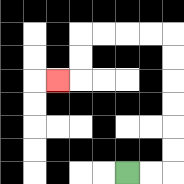{'start': '[5, 7]', 'end': '[2, 3]', 'path_directions': 'R,R,U,U,U,U,U,U,L,L,L,L,D,D,L', 'path_coordinates': '[[5, 7], [6, 7], [7, 7], [7, 6], [7, 5], [7, 4], [7, 3], [7, 2], [7, 1], [6, 1], [5, 1], [4, 1], [3, 1], [3, 2], [3, 3], [2, 3]]'}